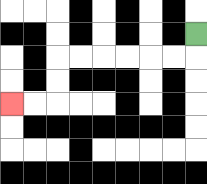{'start': '[8, 1]', 'end': '[0, 4]', 'path_directions': 'D,L,L,L,L,L,L,D,D,L,L', 'path_coordinates': '[[8, 1], [8, 2], [7, 2], [6, 2], [5, 2], [4, 2], [3, 2], [2, 2], [2, 3], [2, 4], [1, 4], [0, 4]]'}